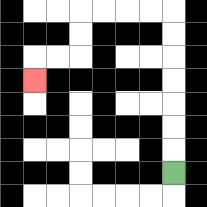{'start': '[7, 7]', 'end': '[1, 3]', 'path_directions': 'U,U,U,U,U,U,U,L,L,L,L,D,D,L,L,D', 'path_coordinates': '[[7, 7], [7, 6], [7, 5], [7, 4], [7, 3], [7, 2], [7, 1], [7, 0], [6, 0], [5, 0], [4, 0], [3, 0], [3, 1], [3, 2], [2, 2], [1, 2], [1, 3]]'}